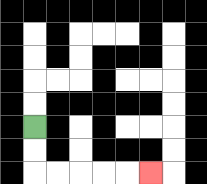{'start': '[1, 5]', 'end': '[6, 7]', 'path_directions': 'D,D,R,R,R,R,R', 'path_coordinates': '[[1, 5], [1, 6], [1, 7], [2, 7], [3, 7], [4, 7], [5, 7], [6, 7]]'}